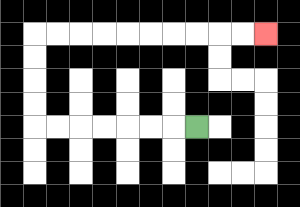{'start': '[8, 5]', 'end': '[11, 1]', 'path_directions': 'L,L,L,L,L,L,L,U,U,U,U,R,R,R,R,R,R,R,R,R,R', 'path_coordinates': '[[8, 5], [7, 5], [6, 5], [5, 5], [4, 5], [3, 5], [2, 5], [1, 5], [1, 4], [1, 3], [1, 2], [1, 1], [2, 1], [3, 1], [4, 1], [5, 1], [6, 1], [7, 1], [8, 1], [9, 1], [10, 1], [11, 1]]'}